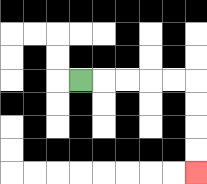{'start': '[3, 3]', 'end': '[8, 7]', 'path_directions': 'R,R,R,R,R,D,D,D,D', 'path_coordinates': '[[3, 3], [4, 3], [5, 3], [6, 3], [7, 3], [8, 3], [8, 4], [8, 5], [8, 6], [8, 7]]'}